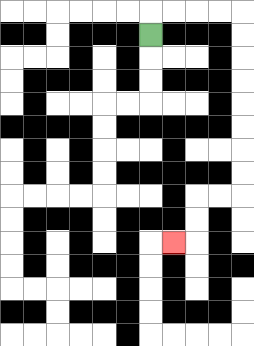{'start': '[6, 1]', 'end': '[7, 10]', 'path_directions': 'U,R,R,R,R,D,D,D,D,D,D,D,D,L,L,D,D,L', 'path_coordinates': '[[6, 1], [6, 0], [7, 0], [8, 0], [9, 0], [10, 0], [10, 1], [10, 2], [10, 3], [10, 4], [10, 5], [10, 6], [10, 7], [10, 8], [9, 8], [8, 8], [8, 9], [8, 10], [7, 10]]'}